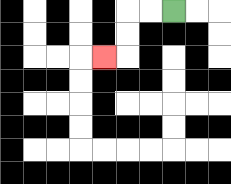{'start': '[7, 0]', 'end': '[4, 2]', 'path_directions': 'L,L,D,D,L', 'path_coordinates': '[[7, 0], [6, 0], [5, 0], [5, 1], [5, 2], [4, 2]]'}